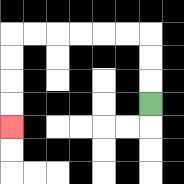{'start': '[6, 4]', 'end': '[0, 5]', 'path_directions': 'U,U,U,L,L,L,L,L,L,D,D,D,D', 'path_coordinates': '[[6, 4], [6, 3], [6, 2], [6, 1], [5, 1], [4, 1], [3, 1], [2, 1], [1, 1], [0, 1], [0, 2], [0, 3], [0, 4], [0, 5]]'}